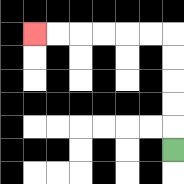{'start': '[7, 6]', 'end': '[1, 1]', 'path_directions': 'U,U,U,U,U,L,L,L,L,L,L', 'path_coordinates': '[[7, 6], [7, 5], [7, 4], [7, 3], [7, 2], [7, 1], [6, 1], [5, 1], [4, 1], [3, 1], [2, 1], [1, 1]]'}